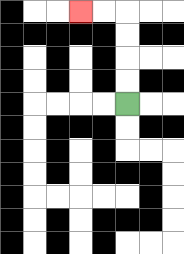{'start': '[5, 4]', 'end': '[3, 0]', 'path_directions': 'U,U,U,U,L,L', 'path_coordinates': '[[5, 4], [5, 3], [5, 2], [5, 1], [5, 0], [4, 0], [3, 0]]'}